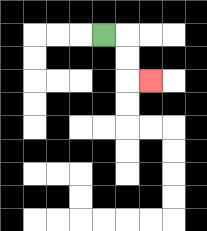{'start': '[4, 1]', 'end': '[6, 3]', 'path_directions': 'R,D,D,R', 'path_coordinates': '[[4, 1], [5, 1], [5, 2], [5, 3], [6, 3]]'}